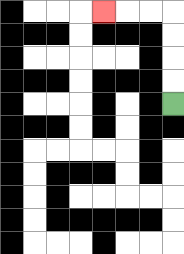{'start': '[7, 4]', 'end': '[4, 0]', 'path_directions': 'U,U,U,U,L,L,L', 'path_coordinates': '[[7, 4], [7, 3], [7, 2], [7, 1], [7, 0], [6, 0], [5, 0], [4, 0]]'}